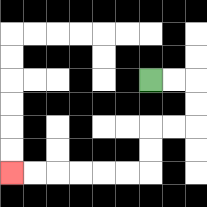{'start': '[6, 3]', 'end': '[0, 7]', 'path_directions': 'R,R,D,D,L,L,D,D,L,L,L,L,L,L', 'path_coordinates': '[[6, 3], [7, 3], [8, 3], [8, 4], [8, 5], [7, 5], [6, 5], [6, 6], [6, 7], [5, 7], [4, 7], [3, 7], [2, 7], [1, 7], [0, 7]]'}